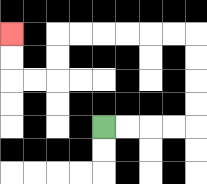{'start': '[4, 5]', 'end': '[0, 1]', 'path_directions': 'R,R,R,R,U,U,U,U,L,L,L,L,L,L,D,D,L,L,U,U', 'path_coordinates': '[[4, 5], [5, 5], [6, 5], [7, 5], [8, 5], [8, 4], [8, 3], [8, 2], [8, 1], [7, 1], [6, 1], [5, 1], [4, 1], [3, 1], [2, 1], [2, 2], [2, 3], [1, 3], [0, 3], [0, 2], [0, 1]]'}